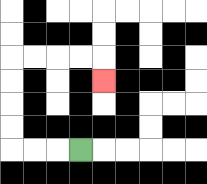{'start': '[3, 6]', 'end': '[4, 3]', 'path_directions': 'L,L,L,U,U,U,U,R,R,R,R,D', 'path_coordinates': '[[3, 6], [2, 6], [1, 6], [0, 6], [0, 5], [0, 4], [0, 3], [0, 2], [1, 2], [2, 2], [3, 2], [4, 2], [4, 3]]'}